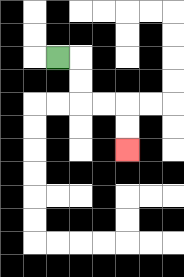{'start': '[2, 2]', 'end': '[5, 6]', 'path_directions': 'R,D,D,R,R,D,D', 'path_coordinates': '[[2, 2], [3, 2], [3, 3], [3, 4], [4, 4], [5, 4], [5, 5], [5, 6]]'}